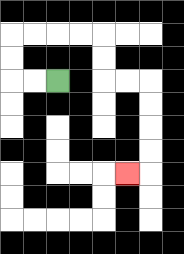{'start': '[2, 3]', 'end': '[5, 7]', 'path_directions': 'L,L,U,U,R,R,R,R,D,D,R,R,D,D,D,D,L', 'path_coordinates': '[[2, 3], [1, 3], [0, 3], [0, 2], [0, 1], [1, 1], [2, 1], [3, 1], [4, 1], [4, 2], [4, 3], [5, 3], [6, 3], [6, 4], [6, 5], [6, 6], [6, 7], [5, 7]]'}